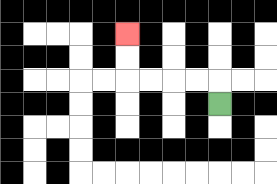{'start': '[9, 4]', 'end': '[5, 1]', 'path_directions': 'U,L,L,L,L,U,U', 'path_coordinates': '[[9, 4], [9, 3], [8, 3], [7, 3], [6, 3], [5, 3], [5, 2], [5, 1]]'}